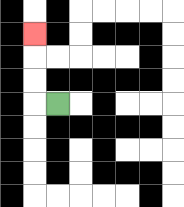{'start': '[2, 4]', 'end': '[1, 1]', 'path_directions': 'L,U,U,U', 'path_coordinates': '[[2, 4], [1, 4], [1, 3], [1, 2], [1, 1]]'}